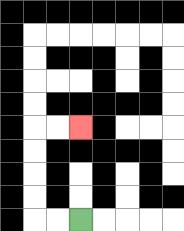{'start': '[3, 9]', 'end': '[3, 5]', 'path_directions': 'L,L,U,U,U,U,R,R', 'path_coordinates': '[[3, 9], [2, 9], [1, 9], [1, 8], [1, 7], [1, 6], [1, 5], [2, 5], [3, 5]]'}